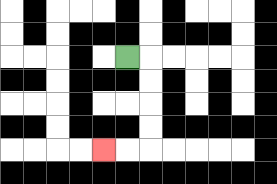{'start': '[5, 2]', 'end': '[4, 6]', 'path_directions': 'R,D,D,D,D,L,L', 'path_coordinates': '[[5, 2], [6, 2], [6, 3], [6, 4], [6, 5], [6, 6], [5, 6], [4, 6]]'}